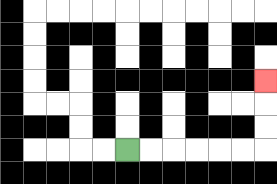{'start': '[5, 6]', 'end': '[11, 3]', 'path_directions': 'R,R,R,R,R,R,U,U,U', 'path_coordinates': '[[5, 6], [6, 6], [7, 6], [8, 6], [9, 6], [10, 6], [11, 6], [11, 5], [11, 4], [11, 3]]'}